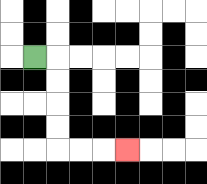{'start': '[1, 2]', 'end': '[5, 6]', 'path_directions': 'R,D,D,D,D,R,R,R', 'path_coordinates': '[[1, 2], [2, 2], [2, 3], [2, 4], [2, 5], [2, 6], [3, 6], [4, 6], [5, 6]]'}